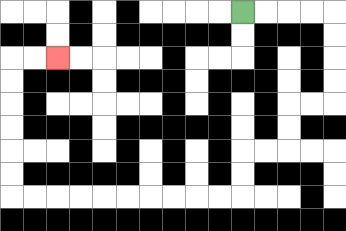{'start': '[10, 0]', 'end': '[2, 2]', 'path_directions': 'R,R,R,R,D,D,D,D,L,L,D,D,L,L,D,D,L,L,L,L,L,L,L,L,L,L,U,U,U,U,U,U,R,R', 'path_coordinates': '[[10, 0], [11, 0], [12, 0], [13, 0], [14, 0], [14, 1], [14, 2], [14, 3], [14, 4], [13, 4], [12, 4], [12, 5], [12, 6], [11, 6], [10, 6], [10, 7], [10, 8], [9, 8], [8, 8], [7, 8], [6, 8], [5, 8], [4, 8], [3, 8], [2, 8], [1, 8], [0, 8], [0, 7], [0, 6], [0, 5], [0, 4], [0, 3], [0, 2], [1, 2], [2, 2]]'}